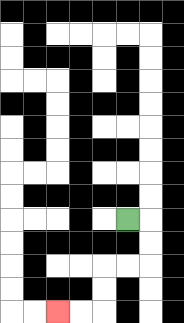{'start': '[5, 9]', 'end': '[2, 13]', 'path_directions': 'R,D,D,L,L,D,D,L,L', 'path_coordinates': '[[5, 9], [6, 9], [6, 10], [6, 11], [5, 11], [4, 11], [4, 12], [4, 13], [3, 13], [2, 13]]'}